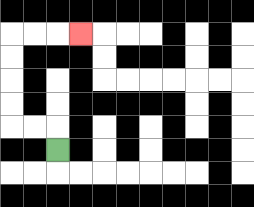{'start': '[2, 6]', 'end': '[3, 1]', 'path_directions': 'U,L,L,U,U,U,U,R,R,R', 'path_coordinates': '[[2, 6], [2, 5], [1, 5], [0, 5], [0, 4], [0, 3], [0, 2], [0, 1], [1, 1], [2, 1], [3, 1]]'}